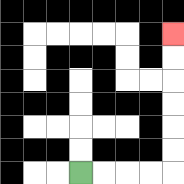{'start': '[3, 7]', 'end': '[7, 1]', 'path_directions': 'R,R,R,R,U,U,U,U,U,U', 'path_coordinates': '[[3, 7], [4, 7], [5, 7], [6, 7], [7, 7], [7, 6], [7, 5], [7, 4], [7, 3], [7, 2], [7, 1]]'}